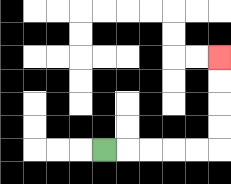{'start': '[4, 6]', 'end': '[9, 2]', 'path_directions': 'R,R,R,R,R,U,U,U,U', 'path_coordinates': '[[4, 6], [5, 6], [6, 6], [7, 6], [8, 6], [9, 6], [9, 5], [9, 4], [9, 3], [9, 2]]'}